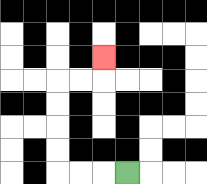{'start': '[5, 7]', 'end': '[4, 2]', 'path_directions': 'L,L,L,U,U,U,U,R,R,U', 'path_coordinates': '[[5, 7], [4, 7], [3, 7], [2, 7], [2, 6], [2, 5], [2, 4], [2, 3], [3, 3], [4, 3], [4, 2]]'}